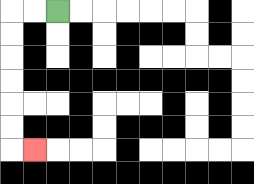{'start': '[2, 0]', 'end': '[1, 6]', 'path_directions': 'L,L,D,D,D,D,D,D,R', 'path_coordinates': '[[2, 0], [1, 0], [0, 0], [0, 1], [0, 2], [0, 3], [0, 4], [0, 5], [0, 6], [1, 6]]'}